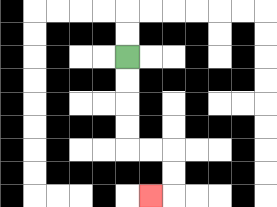{'start': '[5, 2]', 'end': '[6, 8]', 'path_directions': 'D,D,D,D,R,R,D,D,L', 'path_coordinates': '[[5, 2], [5, 3], [5, 4], [5, 5], [5, 6], [6, 6], [7, 6], [7, 7], [7, 8], [6, 8]]'}